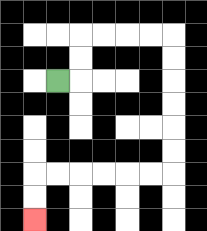{'start': '[2, 3]', 'end': '[1, 9]', 'path_directions': 'R,U,U,R,R,R,R,D,D,D,D,D,D,L,L,L,L,L,L,D,D', 'path_coordinates': '[[2, 3], [3, 3], [3, 2], [3, 1], [4, 1], [5, 1], [6, 1], [7, 1], [7, 2], [7, 3], [7, 4], [7, 5], [7, 6], [7, 7], [6, 7], [5, 7], [4, 7], [3, 7], [2, 7], [1, 7], [1, 8], [1, 9]]'}